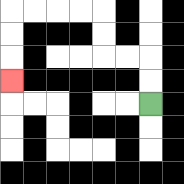{'start': '[6, 4]', 'end': '[0, 3]', 'path_directions': 'U,U,L,L,U,U,L,L,L,L,D,D,D', 'path_coordinates': '[[6, 4], [6, 3], [6, 2], [5, 2], [4, 2], [4, 1], [4, 0], [3, 0], [2, 0], [1, 0], [0, 0], [0, 1], [0, 2], [0, 3]]'}